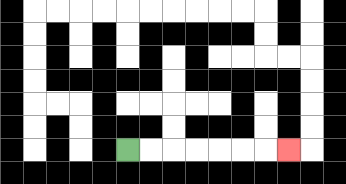{'start': '[5, 6]', 'end': '[12, 6]', 'path_directions': 'R,R,R,R,R,R,R', 'path_coordinates': '[[5, 6], [6, 6], [7, 6], [8, 6], [9, 6], [10, 6], [11, 6], [12, 6]]'}